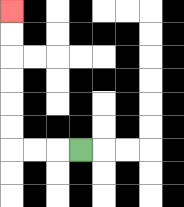{'start': '[3, 6]', 'end': '[0, 0]', 'path_directions': 'L,L,L,U,U,U,U,U,U', 'path_coordinates': '[[3, 6], [2, 6], [1, 6], [0, 6], [0, 5], [0, 4], [0, 3], [0, 2], [0, 1], [0, 0]]'}